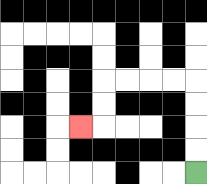{'start': '[8, 7]', 'end': '[3, 5]', 'path_directions': 'U,U,U,U,L,L,L,L,D,D,L', 'path_coordinates': '[[8, 7], [8, 6], [8, 5], [8, 4], [8, 3], [7, 3], [6, 3], [5, 3], [4, 3], [4, 4], [4, 5], [3, 5]]'}